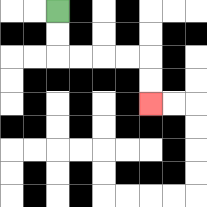{'start': '[2, 0]', 'end': '[6, 4]', 'path_directions': 'D,D,R,R,R,R,D,D', 'path_coordinates': '[[2, 0], [2, 1], [2, 2], [3, 2], [4, 2], [5, 2], [6, 2], [6, 3], [6, 4]]'}